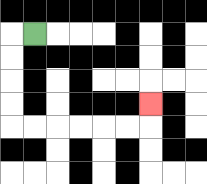{'start': '[1, 1]', 'end': '[6, 4]', 'path_directions': 'L,D,D,D,D,R,R,R,R,R,R,U', 'path_coordinates': '[[1, 1], [0, 1], [0, 2], [0, 3], [0, 4], [0, 5], [1, 5], [2, 5], [3, 5], [4, 5], [5, 5], [6, 5], [6, 4]]'}